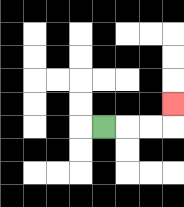{'start': '[4, 5]', 'end': '[7, 4]', 'path_directions': 'R,R,R,U', 'path_coordinates': '[[4, 5], [5, 5], [6, 5], [7, 5], [7, 4]]'}